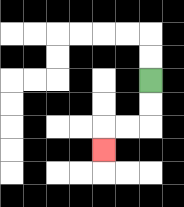{'start': '[6, 3]', 'end': '[4, 6]', 'path_directions': 'D,D,L,L,D', 'path_coordinates': '[[6, 3], [6, 4], [6, 5], [5, 5], [4, 5], [4, 6]]'}